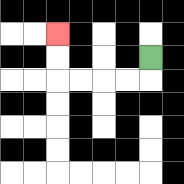{'start': '[6, 2]', 'end': '[2, 1]', 'path_directions': 'D,L,L,L,L,U,U', 'path_coordinates': '[[6, 2], [6, 3], [5, 3], [4, 3], [3, 3], [2, 3], [2, 2], [2, 1]]'}